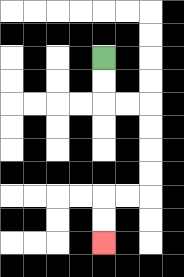{'start': '[4, 2]', 'end': '[4, 10]', 'path_directions': 'D,D,R,R,D,D,D,D,L,L,D,D', 'path_coordinates': '[[4, 2], [4, 3], [4, 4], [5, 4], [6, 4], [6, 5], [6, 6], [6, 7], [6, 8], [5, 8], [4, 8], [4, 9], [4, 10]]'}